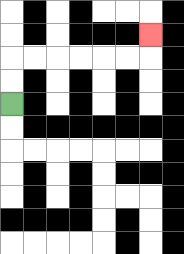{'start': '[0, 4]', 'end': '[6, 1]', 'path_directions': 'U,U,R,R,R,R,R,R,U', 'path_coordinates': '[[0, 4], [0, 3], [0, 2], [1, 2], [2, 2], [3, 2], [4, 2], [5, 2], [6, 2], [6, 1]]'}